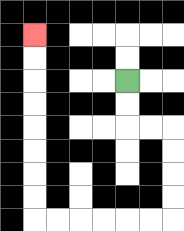{'start': '[5, 3]', 'end': '[1, 1]', 'path_directions': 'D,D,R,R,D,D,D,D,L,L,L,L,L,L,U,U,U,U,U,U,U,U', 'path_coordinates': '[[5, 3], [5, 4], [5, 5], [6, 5], [7, 5], [7, 6], [7, 7], [7, 8], [7, 9], [6, 9], [5, 9], [4, 9], [3, 9], [2, 9], [1, 9], [1, 8], [1, 7], [1, 6], [1, 5], [1, 4], [1, 3], [1, 2], [1, 1]]'}